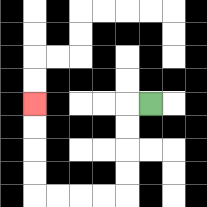{'start': '[6, 4]', 'end': '[1, 4]', 'path_directions': 'L,D,D,D,D,L,L,L,L,U,U,U,U', 'path_coordinates': '[[6, 4], [5, 4], [5, 5], [5, 6], [5, 7], [5, 8], [4, 8], [3, 8], [2, 8], [1, 8], [1, 7], [1, 6], [1, 5], [1, 4]]'}